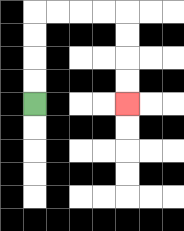{'start': '[1, 4]', 'end': '[5, 4]', 'path_directions': 'U,U,U,U,R,R,R,R,D,D,D,D', 'path_coordinates': '[[1, 4], [1, 3], [1, 2], [1, 1], [1, 0], [2, 0], [3, 0], [4, 0], [5, 0], [5, 1], [5, 2], [5, 3], [5, 4]]'}